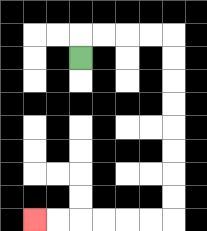{'start': '[3, 2]', 'end': '[1, 9]', 'path_directions': 'U,R,R,R,R,D,D,D,D,D,D,D,D,L,L,L,L,L,L', 'path_coordinates': '[[3, 2], [3, 1], [4, 1], [5, 1], [6, 1], [7, 1], [7, 2], [7, 3], [7, 4], [7, 5], [7, 6], [7, 7], [7, 8], [7, 9], [6, 9], [5, 9], [4, 9], [3, 9], [2, 9], [1, 9]]'}